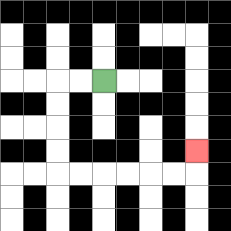{'start': '[4, 3]', 'end': '[8, 6]', 'path_directions': 'L,L,D,D,D,D,R,R,R,R,R,R,U', 'path_coordinates': '[[4, 3], [3, 3], [2, 3], [2, 4], [2, 5], [2, 6], [2, 7], [3, 7], [4, 7], [5, 7], [6, 7], [7, 7], [8, 7], [8, 6]]'}